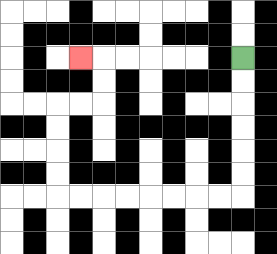{'start': '[10, 2]', 'end': '[3, 2]', 'path_directions': 'D,D,D,D,D,D,L,L,L,L,L,L,L,L,U,U,U,U,R,R,U,U,L', 'path_coordinates': '[[10, 2], [10, 3], [10, 4], [10, 5], [10, 6], [10, 7], [10, 8], [9, 8], [8, 8], [7, 8], [6, 8], [5, 8], [4, 8], [3, 8], [2, 8], [2, 7], [2, 6], [2, 5], [2, 4], [3, 4], [4, 4], [4, 3], [4, 2], [3, 2]]'}